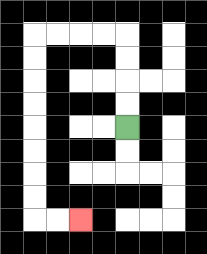{'start': '[5, 5]', 'end': '[3, 9]', 'path_directions': 'U,U,U,U,L,L,L,L,D,D,D,D,D,D,D,D,R,R', 'path_coordinates': '[[5, 5], [5, 4], [5, 3], [5, 2], [5, 1], [4, 1], [3, 1], [2, 1], [1, 1], [1, 2], [1, 3], [1, 4], [1, 5], [1, 6], [1, 7], [1, 8], [1, 9], [2, 9], [3, 9]]'}